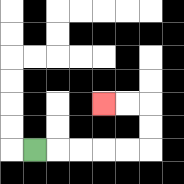{'start': '[1, 6]', 'end': '[4, 4]', 'path_directions': 'R,R,R,R,R,U,U,L,L', 'path_coordinates': '[[1, 6], [2, 6], [3, 6], [4, 6], [5, 6], [6, 6], [6, 5], [6, 4], [5, 4], [4, 4]]'}